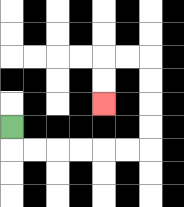{'start': '[0, 5]', 'end': '[4, 4]', 'path_directions': 'D,R,R,R,R,R,R,U,U,U,U,L,L,D,D', 'path_coordinates': '[[0, 5], [0, 6], [1, 6], [2, 6], [3, 6], [4, 6], [5, 6], [6, 6], [6, 5], [6, 4], [6, 3], [6, 2], [5, 2], [4, 2], [4, 3], [4, 4]]'}